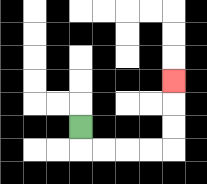{'start': '[3, 5]', 'end': '[7, 3]', 'path_directions': 'D,R,R,R,R,U,U,U', 'path_coordinates': '[[3, 5], [3, 6], [4, 6], [5, 6], [6, 6], [7, 6], [7, 5], [7, 4], [7, 3]]'}